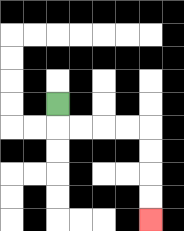{'start': '[2, 4]', 'end': '[6, 9]', 'path_directions': 'D,R,R,R,R,D,D,D,D', 'path_coordinates': '[[2, 4], [2, 5], [3, 5], [4, 5], [5, 5], [6, 5], [6, 6], [6, 7], [6, 8], [6, 9]]'}